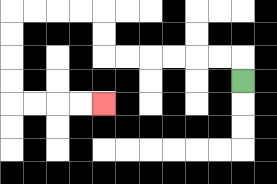{'start': '[10, 3]', 'end': '[4, 4]', 'path_directions': 'U,L,L,L,L,L,L,U,U,L,L,L,L,D,D,D,D,R,R,R,R', 'path_coordinates': '[[10, 3], [10, 2], [9, 2], [8, 2], [7, 2], [6, 2], [5, 2], [4, 2], [4, 1], [4, 0], [3, 0], [2, 0], [1, 0], [0, 0], [0, 1], [0, 2], [0, 3], [0, 4], [1, 4], [2, 4], [3, 4], [4, 4]]'}